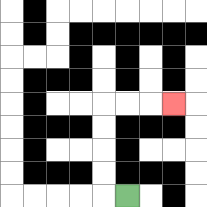{'start': '[5, 8]', 'end': '[7, 4]', 'path_directions': 'L,U,U,U,U,R,R,R', 'path_coordinates': '[[5, 8], [4, 8], [4, 7], [4, 6], [4, 5], [4, 4], [5, 4], [6, 4], [7, 4]]'}